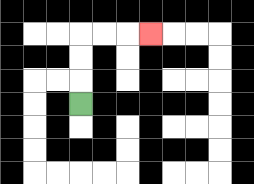{'start': '[3, 4]', 'end': '[6, 1]', 'path_directions': 'U,U,U,R,R,R', 'path_coordinates': '[[3, 4], [3, 3], [3, 2], [3, 1], [4, 1], [5, 1], [6, 1]]'}